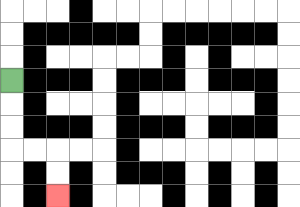{'start': '[0, 3]', 'end': '[2, 8]', 'path_directions': 'D,D,D,R,R,D,D', 'path_coordinates': '[[0, 3], [0, 4], [0, 5], [0, 6], [1, 6], [2, 6], [2, 7], [2, 8]]'}